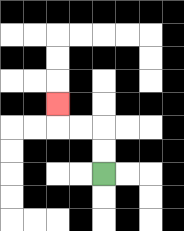{'start': '[4, 7]', 'end': '[2, 4]', 'path_directions': 'U,U,L,L,U', 'path_coordinates': '[[4, 7], [4, 6], [4, 5], [3, 5], [2, 5], [2, 4]]'}